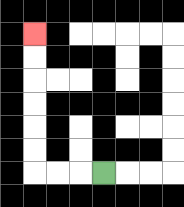{'start': '[4, 7]', 'end': '[1, 1]', 'path_directions': 'L,L,L,U,U,U,U,U,U', 'path_coordinates': '[[4, 7], [3, 7], [2, 7], [1, 7], [1, 6], [1, 5], [1, 4], [1, 3], [1, 2], [1, 1]]'}